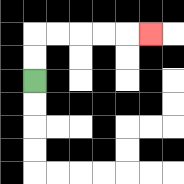{'start': '[1, 3]', 'end': '[6, 1]', 'path_directions': 'U,U,R,R,R,R,R', 'path_coordinates': '[[1, 3], [1, 2], [1, 1], [2, 1], [3, 1], [4, 1], [5, 1], [6, 1]]'}